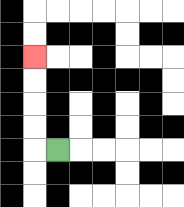{'start': '[2, 6]', 'end': '[1, 2]', 'path_directions': 'L,U,U,U,U', 'path_coordinates': '[[2, 6], [1, 6], [1, 5], [1, 4], [1, 3], [1, 2]]'}